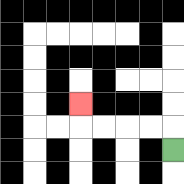{'start': '[7, 6]', 'end': '[3, 4]', 'path_directions': 'U,L,L,L,L,U', 'path_coordinates': '[[7, 6], [7, 5], [6, 5], [5, 5], [4, 5], [3, 5], [3, 4]]'}